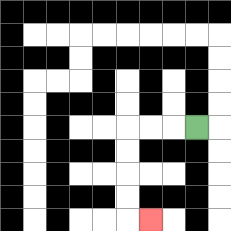{'start': '[8, 5]', 'end': '[6, 9]', 'path_directions': 'L,L,L,D,D,D,D,R', 'path_coordinates': '[[8, 5], [7, 5], [6, 5], [5, 5], [5, 6], [5, 7], [5, 8], [5, 9], [6, 9]]'}